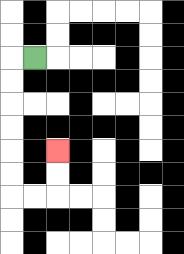{'start': '[1, 2]', 'end': '[2, 6]', 'path_directions': 'L,D,D,D,D,D,D,R,R,U,U', 'path_coordinates': '[[1, 2], [0, 2], [0, 3], [0, 4], [0, 5], [0, 6], [0, 7], [0, 8], [1, 8], [2, 8], [2, 7], [2, 6]]'}